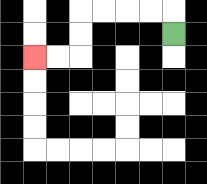{'start': '[7, 1]', 'end': '[1, 2]', 'path_directions': 'U,L,L,L,L,D,D,L,L', 'path_coordinates': '[[7, 1], [7, 0], [6, 0], [5, 0], [4, 0], [3, 0], [3, 1], [3, 2], [2, 2], [1, 2]]'}